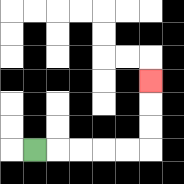{'start': '[1, 6]', 'end': '[6, 3]', 'path_directions': 'R,R,R,R,R,U,U,U', 'path_coordinates': '[[1, 6], [2, 6], [3, 6], [4, 6], [5, 6], [6, 6], [6, 5], [6, 4], [6, 3]]'}